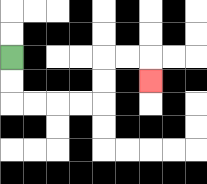{'start': '[0, 2]', 'end': '[6, 3]', 'path_directions': 'D,D,R,R,R,R,U,U,R,R,D', 'path_coordinates': '[[0, 2], [0, 3], [0, 4], [1, 4], [2, 4], [3, 4], [4, 4], [4, 3], [4, 2], [5, 2], [6, 2], [6, 3]]'}